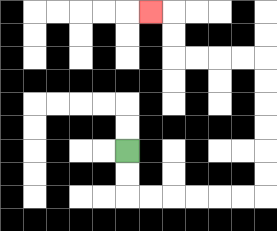{'start': '[5, 6]', 'end': '[6, 0]', 'path_directions': 'D,D,R,R,R,R,R,R,U,U,U,U,U,U,L,L,L,L,U,U,L', 'path_coordinates': '[[5, 6], [5, 7], [5, 8], [6, 8], [7, 8], [8, 8], [9, 8], [10, 8], [11, 8], [11, 7], [11, 6], [11, 5], [11, 4], [11, 3], [11, 2], [10, 2], [9, 2], [8, 2], [7, 2], [7, 1], [7, 0], [6, 0]]'}